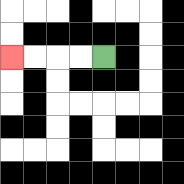{'start': '[4, 2]', 'end': '[0, 2]', 'path_directions': 'L,L,L,L', 'path_coordinates': '[[4, 2], [3, 2], [2, 2], [1, 2], [0, 2]]'}